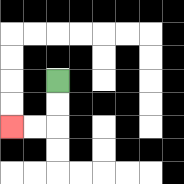{'start': '[2, 3]', 'end': '[0, 5]', 'path_directions': 'D,D,L,L', 'path_coordinates': '[[2, 3], [2, 4], [2, 5], [1, 5], [0, 5]]'}